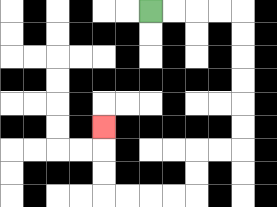{'start': '[6, 0]', 'end': '[4, 5]', 'path_directions': 'R,R,R,R,D,D,D,D,D,D,L,L,D,D,L,L,L,L,U,U,U', 'path_coordinates': '[[6, 0], [7, 0], [8, 0], [9, 0], [10, 0], [10, 1], [10, 2], [10, 3], [10, 4], [10, 5], [10, 6], [9, 6], [8, 6], [8, 7], [8, 8], [7, 8], [6, 8], [5, 8], [4, 8], [4, 7], [4, 6], [4, 5]]'}